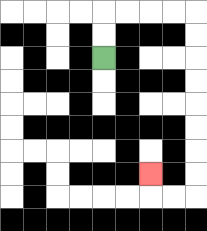{'start': '[4, 2]', 'end': '[6, 7]', 'path_directions': 'U,U,R,R,R,R,D,D,D,D,D,D,D,D,L,L,U', 'path_coordinates': '[[4, 2], [4, 1], [4, 0], [5, 0], [6, 0], [7, 0], [8, 0], [8, 1], [8, 2], [8, 3], [8, 4], [8, 5], [8, 6], [8, 7], [8, 8], [7, 8], [6, 8], [6, 7]]'}